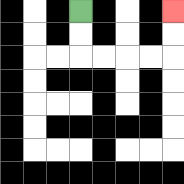{'start': '[3, 0]', 'end': '[7, 0]', 'path_directions': 'D,D,R,R,R,R,U,U', 'path_coordinates': '[[3, 0], [3, 1], [3, 2], [4, 2], [5, 2], [6, 2], [7, 2], [7, 1], [7, 0]]'}